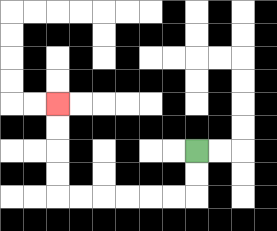{'start': '[8, 6]', 'end': '[2, 4]', 'path_directions': 'D,D,L,L,L,L,L,L,U,U,U,U', 'path_coordinates': '[[8, 6], [8, 7], [8, 8], [7, 8], [6, 8], [5, 8], [4, 8], [3, 8], [2, 8], [2, 7], [2, 6], [2, 5], [2, 4]]'}